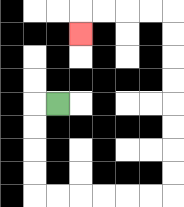{'start': '[2, 4]', 'end': '[3, 1]', 'path_directions': 'L,D,D,D,D,R,R,R,R,R,R,U,U,U,U,U,U,U,U,L,L,L,L,D', 'path_coordinates': '[[2, 4], [1, 4], [1, 5], [1, 6], [1, 7], [1, 8], [2, 8], [3, 8], [4, 8], [5, 8], [6, 8], [7, 8], [7, 7], [7, 6], [7, 5], [7, 4], [7, 3], [7, 2], [7, 1], [7, 0], [6, 0], [5, 0], [4, 0], [3, 0], [3, 1]]'}